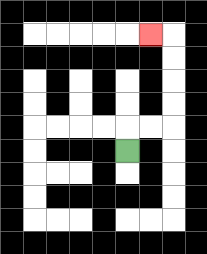{'start': '[5, 6]', 'end': '[6, 1]', 'path_directions': 'U,R,R,U,U,U,U,L', 'path_coordinates': '[[5, 6], [5, 5], [6, 5], [7, 5], [7, 4], [7, 3], [7, 2], [7, 1], [6, 1]]'}